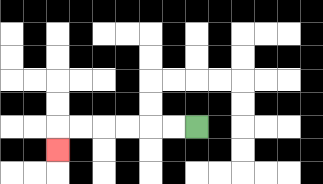{'start': '[8, 5]', 'end': '[2, 6]', 'path_directions': 'L,L,L,L,L,L,D', 'path_coordinates': '[[8, 5], [7, 5], [6, 5], [5, 5], [4, 5], [3, 5], [2, 5], [2, 6]]'}